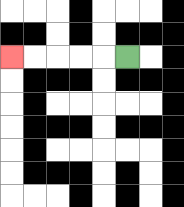{'start': '[5, 2]', 'end': '[0, 2]', 'path_directions': 'L,L,L,L,L', 'path_coordinates': '[[5, 2], [4, 2], [3, 2], [2, 2], [1, 2], [0, 2]]'}